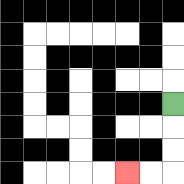{'start': '[7, 4]', 'end': '[5, 7]', 'path_directions': 'D,D,D,L,L', 'path_coordinates': '[[7, 4], [7, 5], [7, 6], [7, 7], [6, 7], [5, 7]]'}